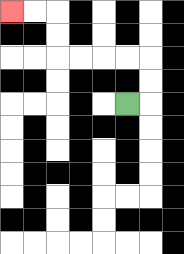{'start': '[5, 4]', 'end': '[0, 0]', 'path_directions': 'R,U,U,L,L,L,L,U,U,L,L', 'path_coordinates': '[[5, 4], [6, 4], [6, 3], [6, 2], [5, 2], [4, 2], [3, 2], [2, 2], [2, 1], [2, 0], [1, 0], [0, 0]]'}